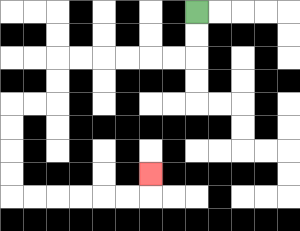{'start': '[8, 0]', 'end': '[6, 7]', 'path_directions': 'D,D,L,L,L,L,L,L,D,D,L,L,D,D,D,D,R,R,R,R,R,R,U', 'path_coordinates': '[[8, 0], [8, 1], [8, 2], [7, 2], [6, 2], [5, 2], [4, 2], [3, 2], [2, 2], [2, 3], [2, 4], [1, 4], [0, 4], [0, 5], [0, 6], [0, 7], [0, 8], [1, 8], [2, 8], [3, 8], [4, 8], [5, 8], [6, 8], [6, 7]]'}